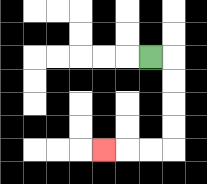{'start': '[6, 2]', 'end': '[4, 6]', 'path_directions': 'R,D,D,D,D,L,L,L', 'path_coordinates': '[[6, 2], [7, 2], [7, 3], [7, 4], [7, 5], [7, 6], [6, 6], [5, 6], [4, 6]]'}